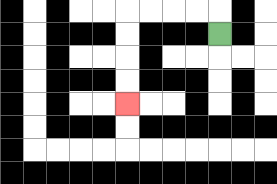{'start': '[9, 1]', 'end': '[5, 4]', 'path_directions': 'U,L,L,L,L,D,D,D,D', 'path_coordinates': '[[9, 1], [9, 0], [8, 0], [7, 0], [6, 0], [5, 0], [5, 1], [5, 2], [5, 3], [5, 4]]'}